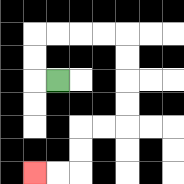{'start': '[2, 3]', 'end': '[1, 7]', 'path_directions': 'L,U,U,R,R,R,R,D,D,D,D,L,L,D,D,L,L', 'path_coordinates': '[[2, 3], [1, 3], [1, 2], [1, 1], [2, 1], [3, 1], [4, 1], [5, 1], [5, 2], [5, 3], [5, 4], [5, 5], [4, 5], [3, 5], [3, 6], [3, 7], [2, 7], [1, 7]]'}